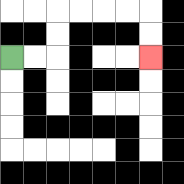{'start': '[0, 2]', 'end': '[6, 2]', 'path_directions': 'R,R,U,U,R,R,R,R,D,D', 'path_coordinates': '[[0, 2], [1, 2], [2, 2], [2, 1], [2, 0], [3, 0], [4, 0], [5, 0], [6, 0], [6, 1], [6, 2]]'}